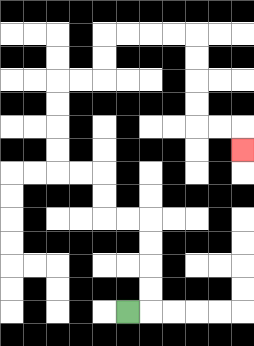{'start': '[5, 13]', 'end': '[10, 6]', 'path_directions': 'R,U,U,U,U,L,L,U,U,L,L,U,U,U,U,R,R,U,U,R,R,R,R,D,D,D,D,R,R,D', 'path_coordinates': '[[5, 13], [6, 13], [6, 12], [6, 11], [6, 10], [6, 9], [5, 9], [4, 9], [4, 8], [4, 7], [3, 7], [2, 7], [2, 6], [2, 5], [2, 4], [2, 3], [3, 3], [4, 3], [4, 2], [4, 1], [5, 1], [6, 1], [7, 1], [8, 1], [8, 2], [8, 3], [8, 4], [8, 5], [9, 5], [10, 5], [10, 6]]'}